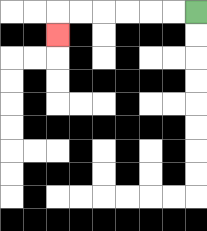{'start': '[8, 0]', 'end': '[2, 1]', 'path_directions': 'L,L,L,L,L,L,D', 'path_coordinates': '[[8, 0], [7, 0], [6, 0], [5, 0], [4, 0], [3, 0], [2, 0], [2, 1]]'}